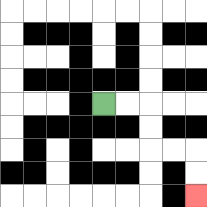{'start': '[4, 4]', 'end': '[8, 8]', 'path_directions': 'R,R,D,D,R,R,D,D', 'path_coordinates': '[[4, 4], [5, 4], [6, 4], [6, 5], [6, 6], [7, 6], [8, 6], [8, 7], [8, 8]]'}